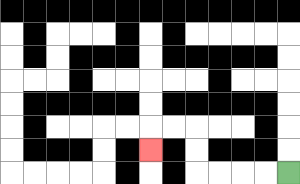{'start': '[12, 7]', 'end': '[6, 6]', 'path_directions': 'L,L,L,L,U,U,L,L,D', 'path_coordinates': '[[12, 7], [11, 7], [10, 7], [9, 7], [8, 7], [8, 6], [8, 5], [7, 5], [6, 5], [6, 6]]'}